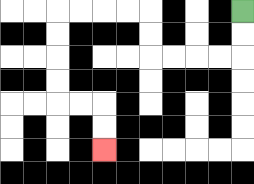{'start': '[10, 0]', 'end': '[4, 6]', 'path_directions': 'D,D,L,L,L,L,U,U,L,L,L,L,D,D,D,D,R,R,D,D', 'path_coordinates': '[[10, 0], [10, 1], [10, 2], [9, 2], [8, 2], [7, 2], [6, 2], [6, 1], [6, 0], [5, 0], [4, 0], [3, 0], [2, 0], [2, 1], [2, 2], [2, 3], [2, 4], [3, 4], [4, 4], [4, 5], [4, 6]]'}